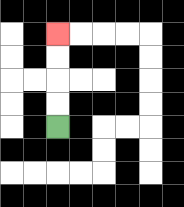{'start': '[2, 5]', 'end': '[2, 1]', 'path_directions': 'U,U,U,U', 'path_coordinates': '[[2, 5], [2, 4], [2, 3], [2, 2], [2, 1]]'}